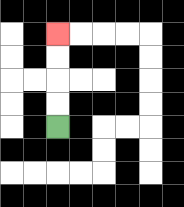{'start': '[2, 5]', 'end': '[2, 1]', 'path_directions': 'U,U,U,U', 'path_coordinates': '[[2, 5], [2, 4], [2, 3], [2, 2], [2, 1]]'}